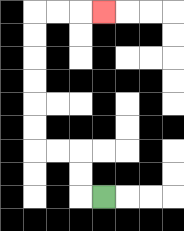{'start': '[4, 8]', 'end': '[4, 0]', 'path_directions': 'L,U,U,L,L,U,U,U,U,U,U,R,R,R', 'path_coordinates': '[[4, 8], [3, 8], [3, 7], [3, 6], [2, 6], [1, 6], [1, 5], [1, 4], [1, 3], [1, 2], [1, 1], [1, 0], [2, 0], [3, 0], [4, 0]]'}